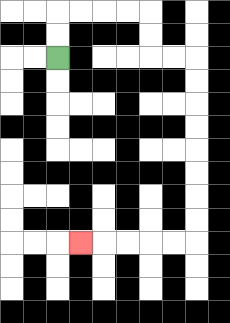{'start': '[2, 2]', 'end': '[3, 10]', 'path_directions': 'U,U,R,R,R,R,D,D,R,R,D,D,D,D,D,D,D,D,L,L,L,L,L', 'path_coordinates': '[[2, 2], [2, 1], [2, 0], [3, 0], [4, 0], [5, 0], [6, 0], [6, 1], [6, 2], [7, 2], [8, 2], [8, 3], [8, 4], [8, 5], [8, 6], [8, 7], [8, 8], [8, 9], [8, 10], [7, 10], [6, 10], [5, 10], [4, 10], [3, 10]]'}